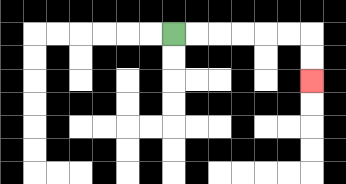{'start': '[7, 1]', 'end': '[13, 3]', 'path_directions': 'R,R,R,R,R,R,D,D', 'path_coordinates': '[[7, 1], [8, 1], [9, 1], [10, 1], [11, 1], [12, 1], [13, 1], [13, 2], [13, 3]]'}